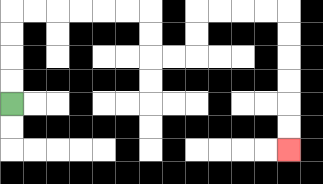{'start': '[0, 4]', 'end': '[12, 6]', 'path_directions': 'U,U,U,U,R,R,R,R,R,R,D,D,R,R,U,U,R,R,R,R,D,D,D,D,D,D', 'path_coordinates': '[[0, 4], [0, 3], [0, 2], [0, 1], [0, 0], [1, 0], [2, 0], [3, 0], [4, 0], [5, 0], [6, 0], [6, 1], [6, 2], [7, 2], [8, 2], [8, 1], [8, 0], [9, 0], [10, 0], [11, 0], [12, 0], [12, 1], [12, 2], [12, 3], [12, 4], [12, 5], [12, 6]]'}